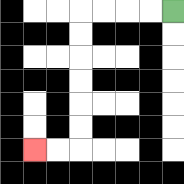{'start': '[7, 0]', 'end': '[1, 6]', 'path_directions': 'L,L,L,L,D,D,D,D,D,D,L,L', 'path_coordinates': '[[7, 0], [6, 0], [5, 0], [4, 0], [3, 0], [3, 1], [3, 2], [3, 3], [3, 4], [3, 5], [3, 6], [2, 6], [1, 6]]'}